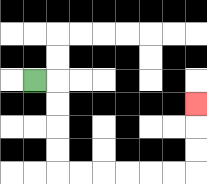{'start': '[1, 3]', 'end': '[8, 4]', 'path_directions': 'R,D,D,D,D,R,R,R,R,R,R,U,U,U', 'path_coordinates': '[[1, 3], [2, 3], [2, 4], [2, 5], [2, 6], [2, 7], [3, 7], [4, 7], [5, 7], [6, 7], [7, 7], [8, 7], [8, 6], [8, 5], [8, 4]]'}